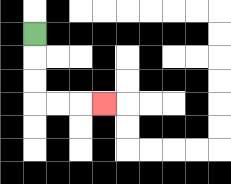{'start': '[1, 1]', 'end': '[4, 4]', 'path_directions': 'D,D,D,R,R,R', 'path_coordinates': '[[1, 1], [1, 2], [1, 3], [1, 4], [2, 4], [3, 4], [4, 4]]'}